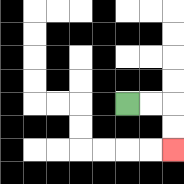{'start': '[5, 4]', 'end': '[7, 6]', 'path_directions': 'R,R,D,D', 'path_coordinates': '[[5, 4], [6, 4], [7, 4], [7, 5], [7, 6]]'}